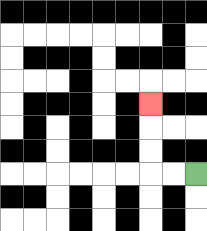{'start': '[8, 7]', 'end': '[6, 4]', 'path_directions': 'L,L,U,U,U', 'path_coordinates': '[[8, 7], [7, 7], [6, 7], [6, 6], [6, 5], [6, 4]]'}